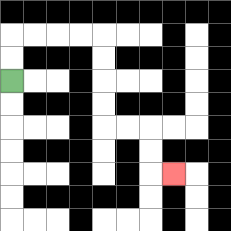{'start': '[0, 3]', 'end': '[7, 7]', 'path_directions': 'U,U,R,R,R,R,D,D,D,D,R,R,D,D,R', 'path_coordinates': '[[0, 3], [0, 2], [0, 1], [1, 1], [2, 1], [3, 1], [4, 1], [4, 2], [4, 3], [4, 4], [4, 5], [5, 5], [6, 5], [6, 6], [6, 7], [7, 7]]'}